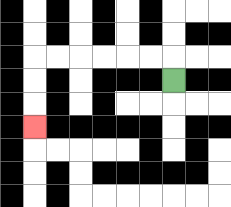{'start': '[7, 3]', 'end': '[1, 5]', 'path_directions': 'U,L,L,L,L,L,L,D,D,D', 'path_coordinates': '[[7, 3], [7, 2], [6, 2], [5, 2], [4, 2], [3, 2], [2, 2], [1, 2], [1, 3], [1, 4], [1, 5]]'}